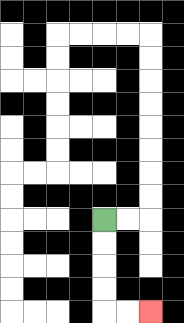{'start': '[4, 9]', 'end': '[6, 13]', 'path_directions': 'D,D,D,D,R,R', 'path_coordinates': '[[4, 9], [4, 10], [4, 11], [4, 12], [4, 13], [5, 13], [6, 13]]'}